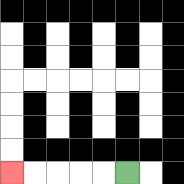{'start': '[5, 7]', 'end': '[0, 7]', 'path_directions': 'L,L,L,L,L', 'path_coordinates': '[[5, 7], [4, 7], [3, 7], [2, 7], [1, 7], [0, 7]]'}